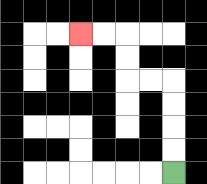{'start': '[7, 7]', 'end': '[3, 1]', 'path_directions': 'U,U,U,U,L,L,U,U,L,L', 'path_coordinates': '[[7, 7], [7, 6], [7, 5], [7, 4], [7, 3], [6, 3], [5, 3], [5, 2], [5, 1], [4, 1], [3, 1]]'}